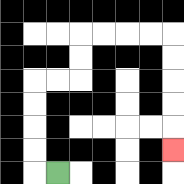{'start': '[2, 7]', 'end': '[7, 6]', 'path_directions': 'L,U,U,U,U,R,R,U,U,R,R,R,R,D,D,D,D,D', 'path_coordinates': '[[2, 7], [1, 7], [1, 6], [1, 5], [1, 4], [1, 3], [2, 3], [3, 3], [3, 2], [3, 1], [4, 1], [5, 1], [6, 1], [7, 1], [7, 2], [7, 3], [7, 4], [7, 5], [7, 6]]'}